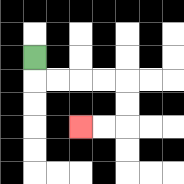{'start': '[1, 2]', 'end': '[3, 5]', 'path_directions': 'D,R,R,R,R,D,D,L,L', 'path_coordinates': '[[1, 2], [1, 3], [2, 3], [3, 3], [4, 3], [5, 3], [5, 4], [5, 5], [4, 5], [3, 5]]'}